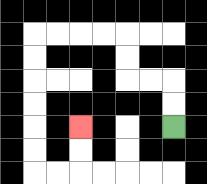{'start': '[7, 5]', 'end': '[3, 5]', 'path_directions': 'U,U,L,L,U,U,L,L,L,L,D,D,D,D,D,D,R,R,U,U', 'path_coordinates': '[[7, 5], [7, 4], [7, 3], [6, 3], [5, 3], [5, 2], [5, 1], [4, 1], [3, 1], [2, 1], [1, 1], [1, 2], [1, 3], [1, 4], [1, 5], [1, 6], [1, 7], [2, 7], [3, 7], [3, 6], [3, 5]]'}